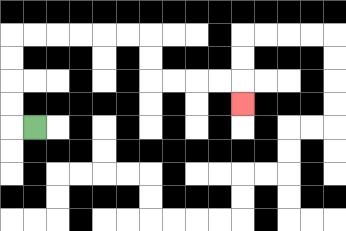{'start': '[1, 5]', 'end': '[10, 4]', 'path_directions': 'L,U,U,U,U,R,R,R,R,R,R,D,D,R,R,R,R,D', 'path_coordinates': '[[1, 5], [0, 5], [0, 4], [0, 3], [0, 2], [0, 1], [1, 1], [2, 1], [3, 1], [4, 1], [5, 1], [6, 1], [6, 2], [6, 3], [7, 3], [8, 3], [9, 3], [10, 3], [10, 4]]'}